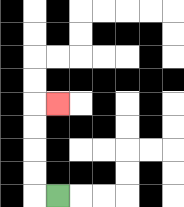{'start': '[2, 8]', 'end': '[2, 4]', 'path_directions': 'L,U,U,U,U,R', 'path_coordinates': '[[2, 8], [1, 8], [1, 7], [1, 6], [1, 5], [1, 4], [2, 4]]'}